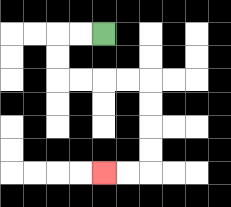{'start': '[4, 1]', 'end': '[4, 7]', 'path_directions': 'L,L,D,D,R,R,R,R,D,D,D,D,L,L', 'path_coordinates': '[[4, 1], [3, 1], [2, 1], [2, 2], [2, 3], [3, 3], [4, 3], [5, 3], [6, 3], [6, 4], [6, 5], [6, 6], [6, 7], [5, 7], [4, 7]]'}